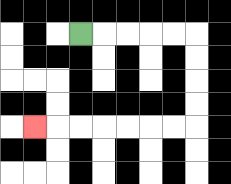{'start': '[3, 1]', 'end': '[1, 5]', 'path_directions': 'R,R,R,R,R,D,D,D,D,L,L,L,L,L,L,L', 'path_coordinates': '[[3, 1], [4, 1], [5, 1], [6, 1], [7, 1], [8, 1], [8, 2], [8, 3], [8, 4], [8, 5], [7, 5], [6, 5], [5, 5], [4, 5], [3, 5], [2, 5], [1, 5]]'}